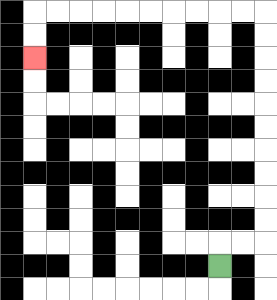{'start': '[9, 11]', 'end': '[1, 2]', 'path_directions': 'U,R,R,U,U,U,U,U,U,U,U,U,U,L,L,L,L,L,L,L,L,L,L,D,D', 'path_coordinates': '[[9, 11], [9, 10], [10, 10], [11, 10], [11, 9], [11, 8], [11, 7], [11, 6], [11, 5], [11, 4], [11, 3], [11, 2], [11, 1], [11, 0], [10, 0], [9, 0], [8, 0], [7, 0], [6, 0], [5, 0], [4, 0], [3, 0], [2, 0], [1, 0], [1, 1], [1, 2]]'}